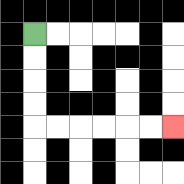{'start': '[1, 1]', 'end': '[7, 5]', 'path_directions': 'D,D,D,D,R,R,R,R,R,R', 'path_coordinates': '[[1, 1], [1, 2], [1, 3], [1, 4], [1, 5], [2, 5], [3, 5], [4, 5], [5, 5], [6, 5], [7, 5]]'}